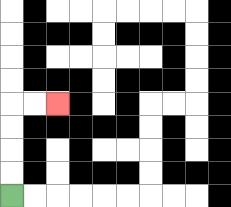{'start': '[0, 8]', 'end': '[2, 4]', 'path_directions': 'U,U,U,U,R,R', 'path_coordinates': '[[0, 8], [0, 7], [0, 6], [0, 5], [0, 4], [1, 4], [2, 4]]'}